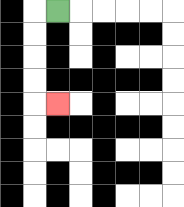{'start': '[2, 0]', 'end': '[2, 4]', 'path_directions': 'L,D,D,D,D,R', 'path_coordinates': '[[2, 0], [1, 0], [1, 1], [1, 2], [1, 3], [1, 4], [2, 4]]'}